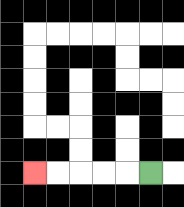{'start': '[6, 7]', 'end': '[1, 7]', 'path_directions': 'L,L,L,L,L', 'path_coordinates': '[[6, 7], [5, 7], [4, 7], [3, 7], [2, 7], [1, 7]]'}